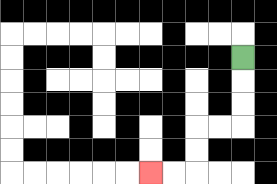{'start': '[10, 2]', 'end': '[6, 7]', 'path_directions': 'D,D,D,L,L,D,D,L,L', 'path_coordinates': '[[10, 2], [10, 3], [10, 4], [10, 5], [9, 5], [8, 5], [8, 6], [8, 7], [7, 7], [6, 7]]'}